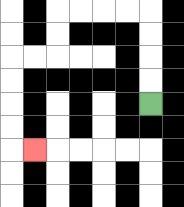{'start': '[6, 4]', 'end': '[1, 6]', 'path_directions': 'U,U,U,U,L,L,L,L,D,D,L,L,D,D,D,D,R', 'path_coordinates': '[[6, 4], [6, 3], [6, 2], [6, 1], [6, 0], [5, 0], [4, 0], [3, 0], [2, 0], [2, 1], [2, 2], [1, 2], [0, 2], [0, 3], [0, 4], [0, 5], [0, 6], [1, 6]]'}